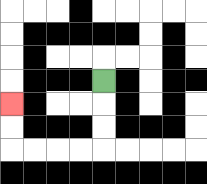{'start': '[4, 3]', 'end': '[0, 4]', 'path_directions': 'D,D,D,L,L,L,L,U,U', 'path_coordinates': '[[4, 3], [4, 4], [4, 5], [4, 6], [3, 6], [2, 6], [1, 6], [0, 6], [0, 5], [0, 4]]'}